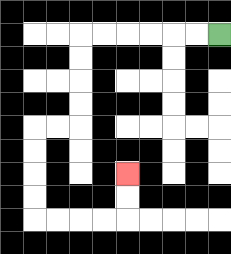{'start': '[9, 1]', 'end': '[5, 7]', 'path_directions': 'L,L,L,L,L,L,D,D,D,D,L,L,D,D,D,D,R,R,R,R,U,U', 'path_coordinates': '[[9, 1], [8, 1], [7, 1], [6, 1], [5, 1], [4, 1], [3, 1], [3, 2], [3, 3], [3, 4], [3, 5], [2, 5], [1, 5], [1, 6], [1, 7], [1, 8], [1, 9], [2, 9], [3, 9], [4, 9], [5, 9], [5, 8], [5, 7]]'}